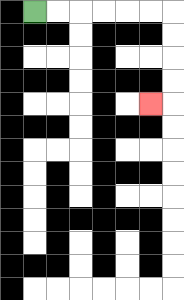{'start': '[1, 0]', 'end': '[6, 4]', 'path_directions': 'R,R,R,R,R,R,D,D,D,D,L', 'path_coordinates': '[[1, 0], [2, 0], [3, 0], [4, 0], [5, 0], [6, 0], [7, 0], [7, 1], [7, 2], [7, 3], [7, 4], [6, 4]]'}